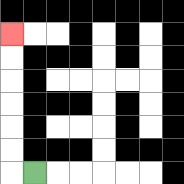{'start': '[1, 7]', 'end': '[0, 1]', 'path_directions': 'L,U,U,U,U,U,U', 'path_coordinates': '[[1, 7], [0, 7], [0, 6], [0, 5], [0, 4], [0, 3], [0, 2], [0, 1]]'}